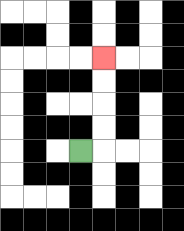{'start': '[3, 6]', 'end': '[4, 2]', 'path_directions': 'R,U,U,U,U', 'path_coordinates': '[[3, 6], [4, 6], [4, 5], [4, 4], [4, 3], [4, 2]]'}